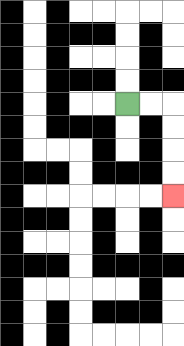{'start': '[5, 4]', 'end': '[7, 8]', 'path_directions': 'R,R,D,D,D,D', 'path_coordinates': '[[5, 4], [6, 4], [7, 4], [7, 5], [7, 6], [7, 7], [7, 8]]'}